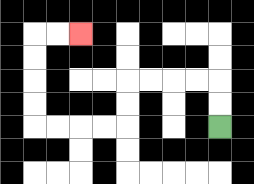{'start': '[9, 5]', 'end': '[3, 1]', 'path_directions': 'U,U,L,L,L,L,D,D,L,L,L,L,U,U,U,U,R,R', 'path_coordinates': '[[9, 5], [9, 4], [9, 3], [8, 3], [7, 3], [6, 3], [5, 3], [5, 4], [5, 5], [4, 5], [3, 5], [2, 5], [1, 5], [1, 4], [1, 3], [1, 2], [1, 1], [2, 1], [3, 1]]'}